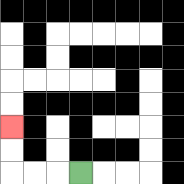{'start': '[3, 7]', 'end': '[0, 5]', 'path_directions': 'L,L,L,U,U', 'path_coordinates': '[[3, 7], [2, 7], [1, 7], [0, 7], [0, 6], [0, 5]]'}